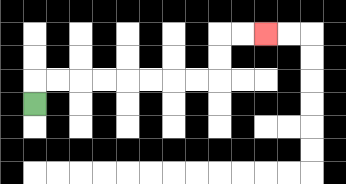{'start': '[1, 4]', 'end': '[11, 1]', 'path_directions': 'U,R,R,R,R,R,R,R,R,U,U,R,R', 'path_coordinates': '[[1, 4], [1, 3], [2, 3], [3, 3], [4, 3], [5, 3], [6, 3], [7, 3], [8, 3], [9, 3], [9, 2], [9, 1], [10, 1], [11, 1]]'}